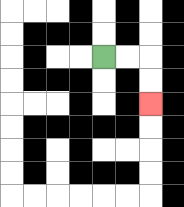{'start': '[4, 2]', 'end': '[6, 4]', 'path_directions': 'R,R,D,D', 'path_coordinates': '[[4, 2], [5, 2], [6, 2], [6, 3], [6, 4]]'}